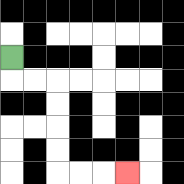{'start': '[0, 2]', 'end': '[5, 7]', 'path_directions': 'D,R,R,D,D,D,D,R,R,R', 'path_coordinates': '[[0, 2], [0, 3], [1, 3], [2, 3], [2, 4], [2, 5], [2, 6], [2, 7], [3, 7], [4, 7], [5, 7]]'}